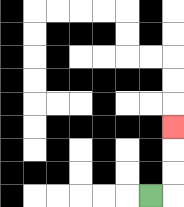{'start': '[6, 8]', 'end': '[7, 5]', 'path_directions': 'R,U,U,U', 'path_coordinates': '[[6, 8], [7, 8], [7, 7], [7, 6], [7, 5]]'}